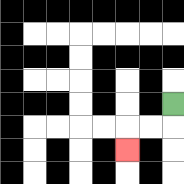{'start': '[7, 4]', 'end': '[5, 6]', 'path_directions': 'D,L,L,D', 'path_coordinates': '[[7, 4], [7, 5], [6, 5], [5, 5], [5, 6]]'}